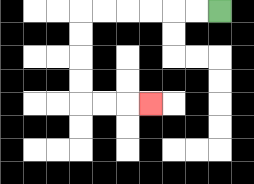{'start': '[9, 0]', 'end': '[6, 4]', 'path_directions': 'L,L,L,L,L,L,D,D,D,D,R,R,R', 'path_coordinates': '[[9, 0], [8, 0], [7, 0], [6, 0], [5, 0], [4, 0], [3, 0], [3, 1], [3, 2], [3, 3], [3, 4], [4, 4], [5, 4], [6, 4]]'}